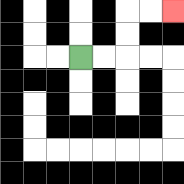{'start': '[3, 2]', 'end': '[7, 0]', 'path_directions': 'R,R,U,U,R,R', 'path_coordinates': '[[3, 2], [4, 2], [5, 2], [5, 1], [5, 0], [6, 0], [7, 0]]'}